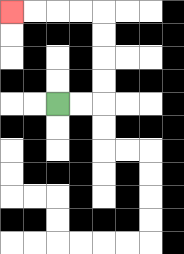{'start': '[2, 4]', 'end': '[0, 0]', 'path_directions': 'R,R,U,U,U,U,L,L,L,L', 'path_coordinates': '[[2, 4], [3, 4], [4, 4], [4, 3], [4, 2], [4, 1], [4, 0], [3, 0], [2, 0], [1, 0], [0, 0]]'}